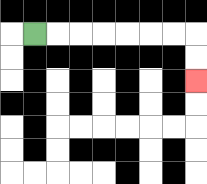{'start': '[1, 1]', 'end': '[8, 3]', 'path_directions': 'R,R,R,R,R,R,R,D,D', 'path_coordinates': '[[1, 1], [2, 1], [3, 1], [4, 1], [5, 1], [6, 1], [7, 1], [8, 1], [8, 2], [8, 3]]'}